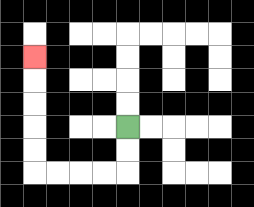{'start': '[5, 5]', 'end': '[1, 2]', 'path_directions': 'D,D,L,L,L,L,U,U,U,U,U', 'path_coordinates': '[[5, 5], [5, 6], [5, 7], [4, 7], [3, 7], [2, 7], [1, 7], [1, 6], [1, 5], [1, 4], [1, 3], [1, 2]]'}